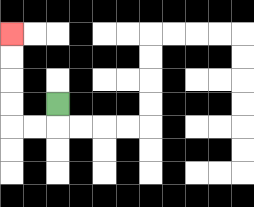{'start': '[2, 4]', 'end': '[0, 1]', 'path_directions': 'D,L,L,U,U,U,U', 'path_coordinates': '[[2, 4], [2, 5], [1, 5], [0, 5], [0, 4], [0, 3], [0, 2], [0, 1]]'}